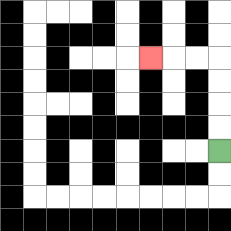{'start': '[9, 6]', 'end': '[6, 2]', 'path_directions': 'U,U,U,U,L,L,L', 'path_coordinates': '[[9, 6], [9, 5], [9, 4], [9, 3], [9, 2], [8, 2], [7, 2], [6, 2]]'}